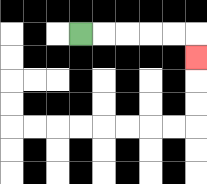{'start': '[3, 1]', 'end': '[8, 2]', 'path_directions': 'R,R,R,R,R,D', 'path_coordinates': '[[3, 1], [4, 1], [5, 1], [6, 1], [7, 1], [8, 1], [8, 2]]'}